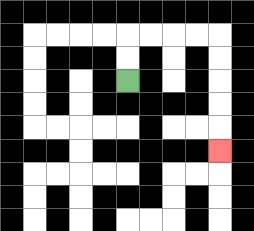{'start': '[5, 3]', 'end': '[9, 6]', 'path_directions': 'U,U,R,R,R,R,D,D,D,D,D', 'path_coordinates': '[[5, 3], [5, 2], [5, 1], [6, 1], [7, 1], [8, 1], [9, 1], [9, 2], [9, 3], [9, 4], [9, 5], [9, 6]]'}